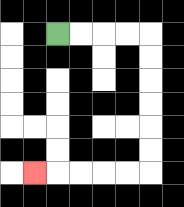{'start': '[2, 1]', 'end': '[1, 7]', 'path_directions': 'R,R,R,R,D,D,D,D,D,D,L,L,L,L,L', 'path_coordinates': '[[2, 1], [3, 1], [4, 1], [5, 1], [6, 1], [6, 2], [6, 3], [6, 4], [6, 5], [6, 6], [6, 7], [5, 7], [4, 7], [3, 7], [2, 7], [1, 7]]'}